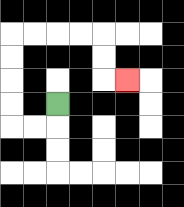{'start': '[2, 4]', 'end': '[5, 3]', 'path_directions': 'D,L,L,U,U,U,U,R,R,R,R,D,D,R', 'path_coordinates': '[[2, 4], [2, 5], [1, 5], [0, 5], [0, 4], [0, 3], [0, 2], [0, 1], [1, 1], [2, 1], [3, 1], [4, 1], [4, 2], [4, 3], [5, 3]]'}